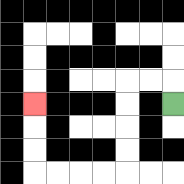{'start': '[7, 4]', 'end': '[1, 4]', 'path_directions': 'U,L,L,D,D,D,D,L,L,L,L,U,U,U', 'path_coordinates': '[[7, 4], [7, 3], [6, 3], [5, 3], [5, 4], [5, 5], [5, 6], [5, 7], [4, 7], [3, 7], [2, 7], [1, 7], [1, 6], [1, 5], [1, 4]]'}